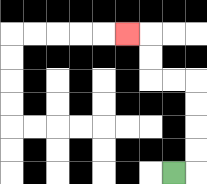{'start': '[7, 7]', 'end': '[5, 1]', 'path_directions': 'R,U,U,U,U,L,L,U,U,L', 'path_coordinates': '[[7, 7], [8, 7], [8, 6], [8, 5], [8, 4], [8, 3], [7, 3], [6, 3], [6, 2], [6, 1], [5, 1]]'}